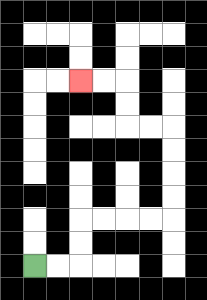{'start': '[1, 11]', 'end': '[3, 3]', 'path_directions': 'R,R,U,U,R,R,R,R,U,U,U,U,L,L,U,U,L,L', 'path_coordinates': '[[1, 11], [2, 11], [3, 11], [3, 10], [3, 9], [4, 9], [5, 9], [6, 9], [7, 9], [7, 8], [7, 7], [7, 6], [7, 5], [6, 5], [5, 5], [5, 4], [5, 3], [4, 3], [3, 3]]'}